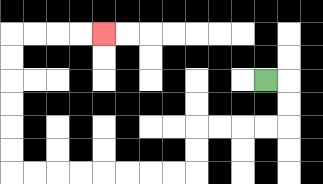{'start': '[11, 3]', 'end': '[4, 1]', 'path_directions': 'R,D,D,L,L,L,L,D,D,L,L,L,L,L,L,L,L,U,U,U,U,U,U,R,R,R,R', 'path_coordinates': '[[11, 3], [12, 3], [12, 4], [12, 5], [11, 5], [10, 5], [9, 5], [8, 5], [8, 6], [8, 7], [7, 7], [6, 7], [5, 7], [4, 7], [3, 7], [2, 7], [1, 7], [0, 7], [0, 6], [0, 5], [0, 4], [0, 3], [0, 2], [0, 1], [1, 1], [2, 1], [3, 1], [4, 1]]'}